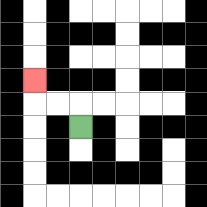{'start': '[3, 5]', 'end': '[1, 3]', 'path_directions': 'U,L,L,U', 'path_coordinates': '[[3, 5], [3, 4], [2, 4], [1, 4], [1, 3]]'}